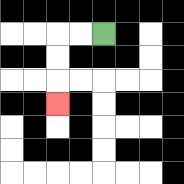{'start': '[4, 1]', 'end': '[2, 4]', 'path_directions': 'L,L,D,D,D', 'path_coordinates': '[[4, 1], [3, 1], [2, 1], [2, 2], [2, 3], [2, 4]]'}